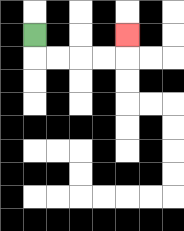{'start': '[1, 1]', 'end': '[5, 1]', 'path_directions': 'D,R,R,R,R,U', 'path_coordinates': '[[1, 1], [1, 2], [2, 2], [3, 2], [4, 2], [5, 2], [5, 1]]'}